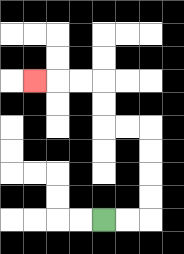{'start': '[4, 9]', 'end': '[1, 3]', 'path_directions': 'R,R,U,U,U,U,L,L,U,U,L,L,L', 'path_coordinates': '[[4, 9], [5, 9], [6, 9], [6, 8], [6, 7], [6, 6], [6, 5], [5, 5], [4, 5], [4, 4], [4, 3], [3, 3], [2, 3], [1, 3]]'}